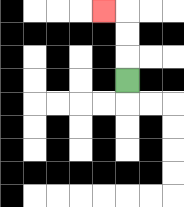{'start': '[5, 3]', 'end': '[4, 0]', 'path_directions': 'U,U,U,L', 'path_coordinates': '[[5, 3], [5, 2], [5, 1], [5, 0], [4, 0]]'}